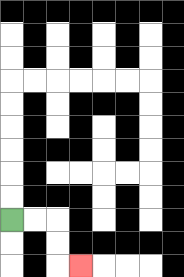{'start': '[0, 9]', 'end': '[3, 11]', 'path_directions': 'R,R,D,D,R', 'path_coordinates': '[[0, 9], [1, 9], [2, 9], [2, 10], [2, 11], [3, 11]]'}